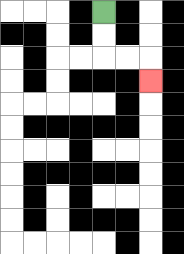{'start': '[4, 0]', 'end': '[6, 3]', 'path_directions': 'D,D,R,R,D', 'path_coordinates': '[[4, 0], [4, 1], [4, 2], [5, 2], [6, 2], [6, 3]]'}